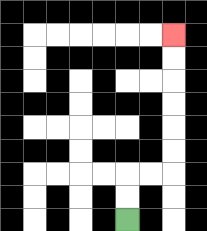{'start': '[5, 9]', 'end': '[7, 1]', 'path_directions': 'U,U,R,R,U,U,U,U,U,U', 'path_coordinates': '[[5, 9], [5, 8], [5, 7], [6, 7], [7, 7], [7, 6], [7, 5], [7, 4], [7, 3], [7, 2], [7, 1]]'}